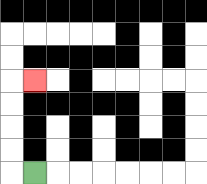{'start': '[1, 7]', 'end': '[1, 3]', 'path_directions': 'L,U,U,U,U,R', 'path_coordinates': '[[1, 7], [0, 7], [0, 6], [0, 5], [0, 4], [0, 3], [1, 3]]'}